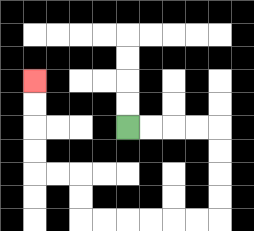{'start': '[5, 5]', 'end': '[1, 3]', 'path_directions': 'R,R,R,R,D,D,D,D,L,L,L,L,L,L,U,U,L,L,U,U,U,U', 'path_coordinates': '[[5, 5], [6, 5], [7, 5], [8, 5], [9, 5], [9, 6], [9, 7], [9, 8], [9, 9], [8, 9], [7, 9], [6, 9], [5, 9], [4, 9], [3, 9], [3, 8], [3, 7], [2, 7], [1, 7], [1, 6], [1, 5], [1, 4], [1, 3]]'}